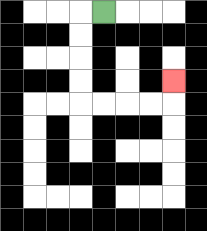{'start': '[4, 0]', 'end': '[7, 3]', 'path_directions': 'L,D,D,D,D,R,R,R,R,U', 'path_coordinates': '[[4, 0], [3, 0], [3, 1], [3, 2], [3, 3], [3, 4], [4, 4], [5, 4], [6, 4], [7, 4], [7, 3]]'}